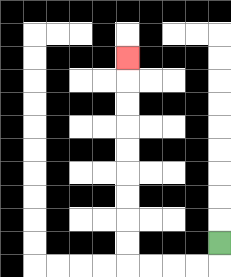{'start': '[9, 10]', 'end': '[5, 2]', 'path_directions': 'D,L,L,L,L,U,U,U,U,U,U,U,U,U', 'path_coordinates': '[[9, 10], [9, 11], [8, 11], [7, 11], [6, 11], [5, 11], [5, 10], [5, 9], [5, 8], [5, 7], [5, 6], [5, 5], [5, 4], [5, 3], [5, 2]]'}